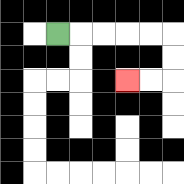{'start': '[2, 1]', 'end': '[5, 3]', 'path_directions': 'R,R,R,R,R,D,D,L,L', 'path_coordinates': '[[2, 1], [3, 1], [4, 1], [5, 1], [6, 1], [7, 1], [7, 2], [7, 3], [6, 3], [5, 3]]'}